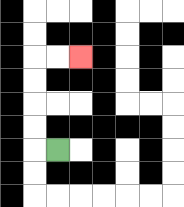{'start': '[2, 6]', 'end': '[3, 2]', 'path_directions': 'L,U,U,U,U,R,R', 'path_coordinates': '[[2, 6], [1, 6], [1, 5], [1, 4], [1, 3], [1, 2], [2, 2], [3, 2]]'}